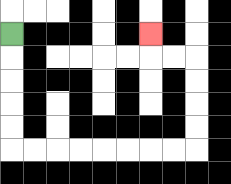{'start': '[0, 1]', 'end': '[6, 1]', 'path_directions': 'D,D,D,D,D,R,R,R,R,R,R,R,R,U,U,U,U,L,L,U', 'path_coordinates': '[[0, 1], [0, 2], [0, 3], [0, 4], [0, 5], [0, 6], [1, 6], [2, 6], [3, 6], [4, 6], [5, 6], [6, 6], [7, 6], [8, 6], [8, 5], [8, 4], [8, 3], [8, 2], [7, 2], [6, 2], [6, 1]]'}